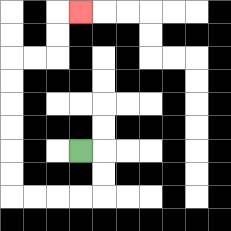{'start': '[3, 6]', 'end': '[3, 0]', 'path_directions': 'R,D,D,L,L,L,L,U,U,U,U,U,U,R,R,U,U,R', 'path_coordinates': '[[3, 6], [4, 6], [4, 7], [4, 8], [3, 8], [2, 8], [1, 8], [0, 8], [0, 7], [0, 6], [0, 5], [0, 4], [0, 3], [0, 2], [1, 2], [2, 2], [2, 1], [2, 0], [3, 0]]'}